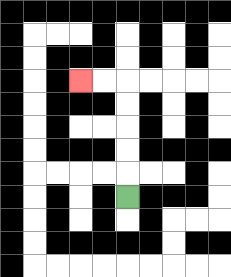{'start': '[5, 8]', 'end': '[3, 3]', 'path_directions': 'U,U,U,U,U,L,L', 'path_coordinates': '[[5, 8], [5, 7], [5, 6], [5, 5], [5, 4], [5, 3], [4, 3], [3, 3]]'}